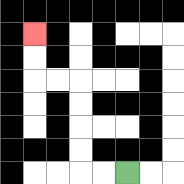{'start': '[5, 7]', 'end': '[1, 1]', 'path_directions': 'L,L,U,U,U,U,L,L,U,U', 'path_coordinates': '[[5, 7], [4, 7], [3, 7], [3, 6], [3, 5], [3, 4], [3, 3], [2, 3], [1, 3], [1, 2], [1, 1]]'}